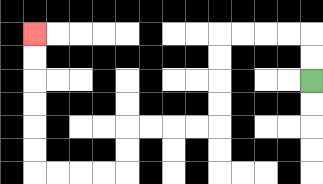{'start': '[13, 3]', 'end': '[1, 1]', 'path_directions': 'U,U,L,L,L,L,D,D,D,D,L,L,L,L,D,D,L,L,L,L,U,U,U,U,U,U', 'path_coordinates': '[[13, 3], [13, 2], [13, 1], [12, 1], [11, 1], [10, 1], [9, 1], [9, 2], [9, 3], [9, 4], [9, 5], [8, 5], [7, 5], [6, 5], [5, 5], [5, 6], [5, 7], [4, 7], [3, 7], [2, 7], [1, 7], [1, 6], [1, 5], [1, 4], [1, 3], [1, 2], [1, 1]]'}